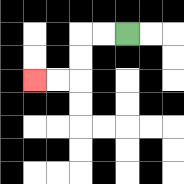{'start': '[5, 1]', 'end': '[1, 3]', 'path_directions': 'L,L,D,D,L,L', 'path_coordinates': '[[5, 1], [4, 1], [3, 1], [3, 2], [3, 3], [2, 3], [1, 3]]'}